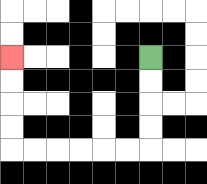{'start': '[6, 2]', 'end': '[0, 2]', 'path_directions': 'D,D,D,D,L,L,L,L,L,L,U,U,U,U', 'path_coordinates': '[[6, 2], [6, 3], [6, 4], [6, 5], [6, 6], [5, 6], [4, 6], [3, 6], [2, 6], [1, 6], [0, 6], [0, 5], [0, 4], [0, 3], [0, 2]]'}